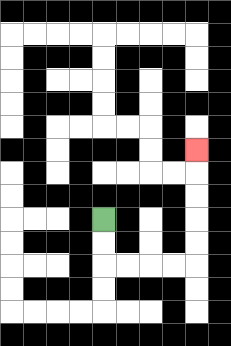{'start': '[4, 9]', 'end': '[8, 6]', 'path_directions': 'D,D,R,R,R,R,U,U,U,U,U', 'path_coordinates': '[[4, 9], [4, 10], [4, 11], [5, 11], [6, 11], [7, 11], [8, 11], [8, 10], [8, 9], [8, 8], [8, 7], [8, 6]]'}